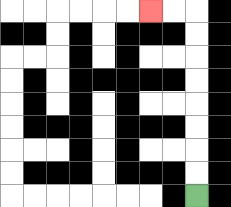{'start': '[8, 8]', 'end': '[6, 0]', 'path_directions': 'U,U,U,U,U,U,U,U,L,L', 'path_coordinates': '[[8, 8], [8, 7], [8, 6], [8, 5], [8, 4], [8, 3], [8, 2], [8, 1], [8, 0], [7, 0], [6, 0]]'}